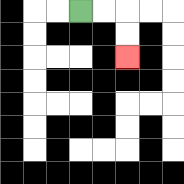{'start': '[3, 0]', 'end': '[5, 2]', 'path_directions': 'R,R,D,D', 'path_coordinates': '[[3, 0], [4, 0], [5, 0], [5, 1], [5, 2]]'}